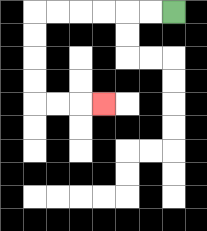{'start': '[7, 0]', 'end': '[4, 4]', 'path_directions': 'L,L,L,L,L,L,D,D,D,D,R,R,R', 'path_coordinates': '[[7, 0], [6, 0], [5, 0], [4, 0], [3, 0], [2, 0], [1, 0], [1, 1], [1, 2], [1, 3], [1, 4], [2, 4], [3, 4], [4, 4]]'}